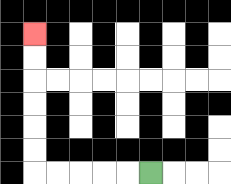{'start': '[6, 7]', 'end': '[1, 1]', 'path_directions': 'L,L,L,L,L,U,U,U,U,U,U', 'path_coordinates': '[[6, 7], [5, 7], [4, 7], [3, 7], [2, 7], [1, 7], [1, 6], [1, 5], [1, 4], [1, 3], [1, 2], [1, 1]]'}